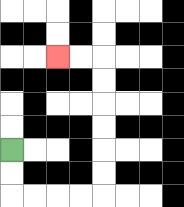{'start': '[0, 6]', 'end': '[2, 2]', 'path_directions': 'D,D,R,R,R,R,U,U,U,U,U,U,L,L', 'path_coordinates': '[[0, 6], [0, 7], [0, 8], [1, 8], [2, 8], [3, 8], [4, 8], [4, 7], [4, 6], [4, 5], [4, 4], [4, 3], [4, 2], [3, 2], [2, 2]]'}